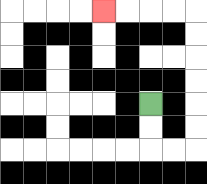{'start': '[6, 4]', 'end': '[4, 0]', 'path_directions': 'D,D,R,R,U,U,U,U,U,U,L,L,L,L', 'path_coordinates': '[[6, 4], [6, 5], [6, 6], [7, 6], [8, 6], [8, 5], [8, 4], [8, 3], [8, 2], [8, 1], [8, 0], [7, 0], [6, 0], [5, 0], [4, 0]]'}